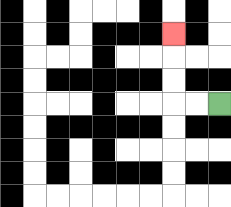{'start': '[9, 4]', 'end': '[7, 1]', 'path_directions': 'L,L,U,U,U', 'path_coordinates': '[[9, 4], [8, 4], [7, 4], [7, 3], [7, 2], [7, 1]]'}